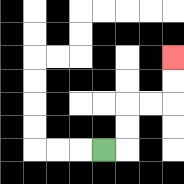{'start': '[4, 6]', 'end': '[7, 2]', 'path_directions': 'R,U,U,R,R,U,U', 'path_coordinates': '[[4, 6], [5, 6], [5, 5], [5, 4], [6, 4], [7, 4], [7, 3], [7, 2]]'}